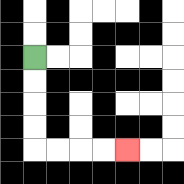{'start': '[1, 2]', 'end': '[5, 6]', 'path_directions': 'D,D,D,D,R,R,R,R', 'path_coordinates': '[[1, 2], [1, 3], [1, 4], [1, 5], [1, 6], [2, 6], [3, 6], [4, 6], [5, 6]]'}